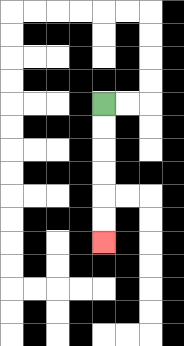{'start': '[4, 4]', 'end': '[4, 10]', 'path_directions': 'D,D,D,D,D,D', 'path_coordinates': '[[4, 4], [4, 5], [4, 6], [4, 7], [4, 8], [4, 9], [4, 10]]'}